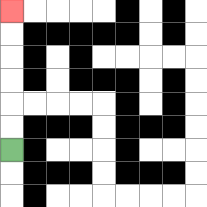{'start': '[0, 6]', 'end': '[0, 0]', 'path_directions': 'U,U,U,U,U,U', 'path_coordinates': '[[0, 6], [0, 5], [0, 4], [0, 3], [0, 2], [0, 1], [0, 0]]'}